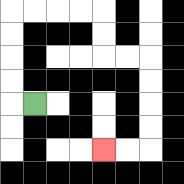{'start': '[1, 4]', 'end': '[4, 6]', 'path_directions': 'L,U,U,U,U,R,R,R,R,D,D,R,R,D,D,D,D,L,L', 'path_coordinates': '[[1, 4], [0, 4], [0, 3], [0, 2], [0, 1], [0, 0], [1, 0], [2, 0], [3, 0], [4, 0], [4, 1], [4, 2], [5, 2], [6, 2], [6, 3], [6, 4], [6, 5], [6, 6], [5, 6], [4, 6]]'}